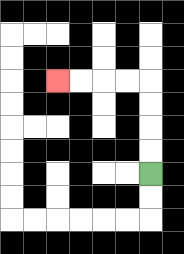{'start': '[6, 7]', 'end': '[2, 3]', 'path_directions': 'U,U,U,U,L,L,L,L', 'path_coordinates': '[[6, 7], [6, 6], [6, 5], [6, 4], [6, 3], [5, 3], [4, 3], [3, 3], [2, 3]]'}